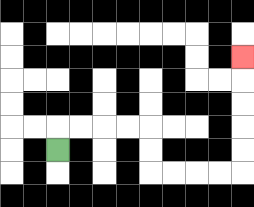{'start': '[2, 6]', 'end': '[10, 2]', 'path_directions': 'U,R,R,R,R,D,D,R,R,R,R,U,U,U,U,U', 'path_coordinates': '[[2, 6], [2, 5], [3, 5], [4, 5], [5, 5], [6, 5], [6, 6], [6, 7], [7, 7], [8, 7], [9, 7], [10, 7], [10, 6], [10, 5], [10, 4], [10, 3], [10, 2]]'}